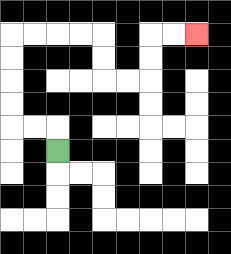{'start': '[2, 6]', 'end': '[8, 1]', 'path_directions': 'U,L,L,U,U,U,U,R,R,R,R,D,D,R,R,U,U,R,R', 'path_coordinates': '[[2, 6], [2, 5], [1, 5], [0, 5], [0, 4], [0, 3], [0, 2], [0, 1], [1, 1], [2, 1], [3, 1], [4, 1], [4, 2], [4, 3], [5, 3], [6, 3], [6, 2], [6, 1], [7, 1], [8, 1]]'}